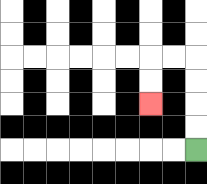{'start': '[8, 6]', 'end': '[6, 4]', 'path_directions': 'U,U,U,U,L,L,D,D', 'path_coordinates': '[[8, 6], [8, 5], [8, 4], [8, 3], [8, 2], [7, 2], [6, 2], [6, 3], [6, 4]]'}